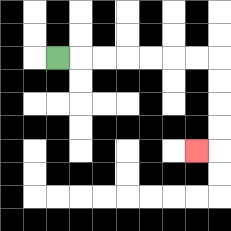{'start': '[2, 2]', 'end': '[8, 6]', 'path_directions': 'R,R,R,R,R,R,R,D,D,D,D,L', 'path_coordinates': '[[2, 2], [3, 2], [4, 2], [5, 2], [6, 2], [7, 2], [8, 2], [9, 2], [9, 3], [9, 4], [9, 5], [9, 6], [8, 6]]'}